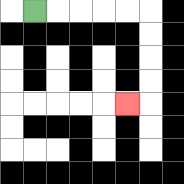{'start': '[1, 0]', 'end': '[5, 4]', 'path_directions': 'R,R,R,R,R,D,D,D,D,L', 'path_coordinates': '[[1, 0], [2, 0], [3, 0], [4, 0], [5, 0], [6, 0], [6, 1], [6, 2], [6, 3], [6, 4], [5, 4]]'}